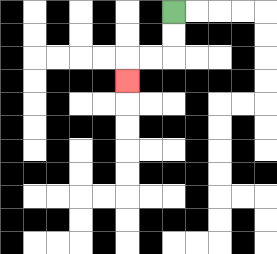{'start': '[7, 0]', 'end': '[5, 3]', 'path_directions': 'D,D,L,L,D', 'path_coordinates': '[[7, 0], [7, 1], [7, 2], [6, 2], [5, 2], [5, 3]]'}